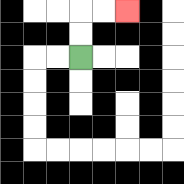{'start': '[3, 2]', 'end': '[5, 0]', 'path_directions': 'U,U,R,R', 'path_coordinates': '[[3, 2], [3, 1], [3, 0], [4, 0], [5, 0]]'}